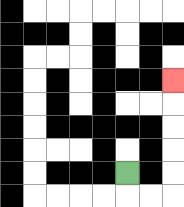{'start': '[5, 7]', 'end': '[7, 3]', 'path_directions': 'D,R,R,U,U,U,U,U', 'path_coordinates': '[[5, 7], [5, 8], [6, 8], [7, 8], [7, 7], [7, 6], [7, 5], [7, 4], [7, 3]]'}